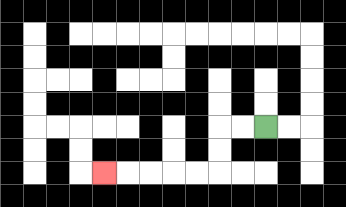{'start': '[11, 5]', 'end': '[4, 7]', 'path_directions': 'L,L,D,D,L,L,L,L,L', 'path_coordinates': '[[11, 5], [10, 5], [9, 5], [9, 6], [9, 7], [8, 7], [7, 7], [6, 7], [5, 7], [4, 7]]'}